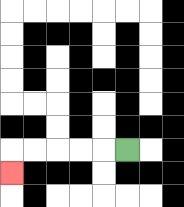{'start': '[5, 6]', 'end': '[0, 7]', 'path_directions': 'L,L,L,L,L,D', 'path_coordinates': '[[5, 6], [4, 6], [3, 6], [2, 6], [1, 6], [0, 6], [0, 7]]'}